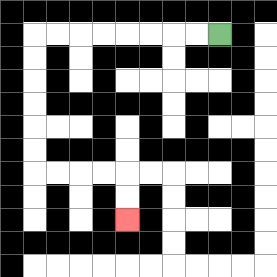{'start': '[9, 1]', 'end': '[5, 9]', 'path_directions': 'L,L,L,L,L,L,L,L,D,D,D,D,D,D,R,R,R,R,D,D', 'path_coordinates': '[[9, 1], [8, 1], [7, 1], [6, 1], [5, 1], [4, 1], [3, 1], [2, 1], [1, 1], [1, 2], [1, 3], [1, 4], [1, 5], [1, 6], [1, 7], [2, 7], [3, 7], [4, 7], [5, 7], [5, 8], [5, 9]]'}